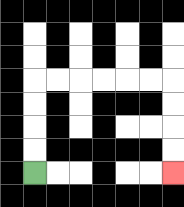{'start': '[1, 7]', 'end': '[7, 7]', 'path_directions': 'U,U,U,U,R,R,R,R,R,R,D,D,D,D', 'path_coordinates': '[[1, 7], [1, 6], [1, 5], [1, 4], [1, 3], [2, 3], [3, 3], [4, 3], [5, 3], [6, 3], [7, 3], [7, 4], [7, 5], [7, 6], [7, 7]]'}